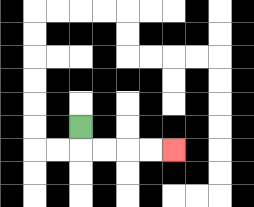{'start': '[3, 5]', 'end': '[7, 6]', 'path_directions': 'D,R,R,R,R', 'path_coordinates': '[[3, 5], [3, 6], [4, 6], [5, 6], [6, 6], [7, 6]]'}